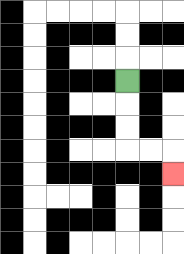{'start': '[5, 3]', 'end': '[7, 7]', 'path_directions': 'D,D,D,R,R,D', 'path_coordinates': '[[5, 3], [5, 4], [5, 5], [5, 6], [6, 6], [7, 6], [7, 7]]'}